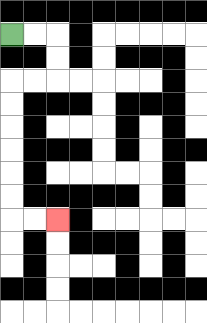{'start': '[0, 1]', 'end': '[2, 9]', 'path_directions': 'R,R,D,D,L,L,D,D,D,D,D,D,R,R', 'path_coordinates': '[[0, 1], [1, 1], [2, 1], [2, 2], [2, 3], [1, 3], [0, 3], [0, 4], [0, 5], [0, 6], [0, 7], [0, 8], [0, 9], [1, 9], [2, 9]]'}